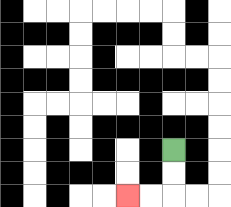{'start': '[7, 6]', 'end': '[5, 8]', 'path_directions': 'D,D,L,L', 'path_coordinates': '[[7, 6], [7, 7], [7, 8], [6, 8], [5, 8]]'}